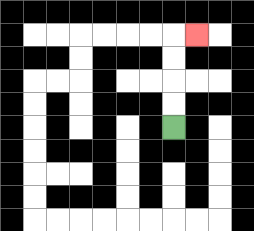{'start': '[7, 5]', 'end': '[8, 1]', 'path_directions': 'U,U,U,U,R', 'path_coordinates': '[[7, 5], [7, 4], [7, 3], [7, 2], [7, 1], [8, 1]]'}